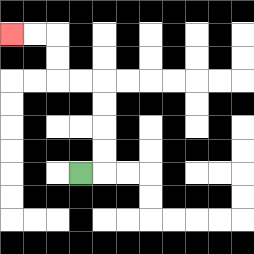{'start': '[3, 7]', 'end': '[0, 1]', 'path_directions': 'R,U,U,U,U,L,L,U,U,L,L', 'path_coordinates': '[[3, 7], [4, 7], [4, 6], [4, 5], [4, 4], [4, 3], [3, 3], [2, 3], [2, 2], [2, 1], [1, 1], [0, 1]]'}